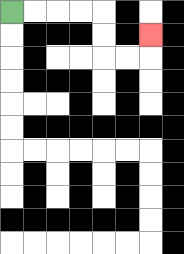{'start': '[0, 0]', 'end': '[6, 1]', 'path_directions': 'R,R,R,R,D,D,R,R,U', 'path_coordinates': '[[0, 0], [1, 0], [2, 0], [3, 0], [4, 0], [4, 1], [4, 2], [5, 2], [6, 2], [6, 1]]'}